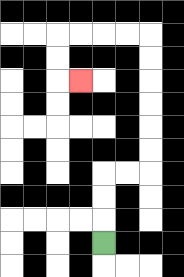{'start': '[4, 10]', 'end': '[3, 3]', 'path_directions': 'U,U,U,R,R,U,U,U,U,U,U,L,L,L,L,D,D,R', 'path_coordinates': '[[4, 10], [4, 9], [4, 8], [4, 7], [5, 7], [6, 7], [6, 6], [6, 5], [6, 4], [6, 3], [6, 2], [6, 1], [5, 1], [4, 1], [3, 1], [2, 1], [2, 2], [2, 3], [3, 3]]'}